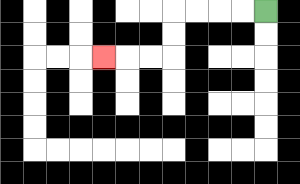{'start': '[11, 0]', 'end': '[4, 2]', 'path_directions': 'L,L,L,L,D,D,L,L,L', 'path_coordinates': '[[11, 0], [10, 0], [9, 0], [8, 0], [7, 0], [7, 1], [7, 2], [6, 2], [5, 2], [4, 2]]'}